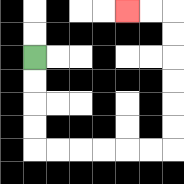{'start': '[1, 2]', 'end': '[5, 0]', 'path_directions': 'D,D,D,D,R,R,R,R,R,R,U,U,U,U,U,U,L,L', 'path_coordinates': '[[1, 2], [1, 3], [1, 4], [1, 5], [1, 6], [2, 6], [3, 6], [4, 6], [5, 6], [6, 6], [7, 6], [7, 5], [7, 4], [7, 3], [7, 2], [7, 1], [7, 0], [6, 0], [5, 0]]'}